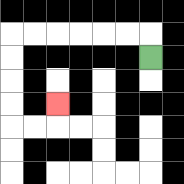{'start': '[6, 2]', 'end': '[2, 4]', 'path_directions': 'U,L,L,L,L,L,L,D,D,D,D,R,R,U', 'path_coordinates': '[[6, 2], [6, 1], [5, 1], [4, 1], [3, 1], [2, 1], [1, 1], [0, 1], [0, 2], [0, 3], [0, 4], [0, 5], [1, 5], [2, 5], [2, 4]]'}